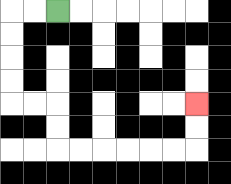{'start': '[2, 0]', 'end': '[8, 4]', 'path_directions': 'L,L,D,D,D,D,R,R,D,D,R,R,R,R,R,R,U,U', 'path_coordinates': '[[2, 0], [1, 0], [0, 0], [0, 1], [0, 2], [0, 3], [0, 4], [1, 4], [2, 4], [2, 5], [2, 6], [3, 6], [4, 6], [5, 6], [6, 6], [7, 6], [8, 6], [8, 5], [8, 4]]'}